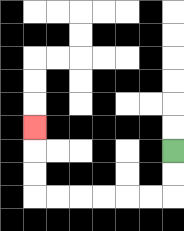{'start': '[7, 6]', 'end': '[1, 5]', 'path_directions': 'D,D,L,L,L,L,L,L,U,U,U', 'path_coordinates': '[[7, 6], [7, 7], [7, 8], [6, 8], [5, 8], [4, 8], [3, 8], [2, 8], [1, 8], [1, 7], [1, 6], [1, 5]]'}